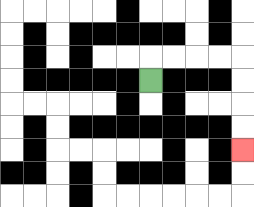{'start': '[6, 3]', 'end': '[10, 6]', 'path_directions': 'U,R,R,R,R,D,D,D,D', 'path_coordinates': '[[6, 3], [6, 2], [7, 2], [8, 2], [9, 2], [10, 2], [10, 3], [10, 4], [10, 5], [10, 6]]'}